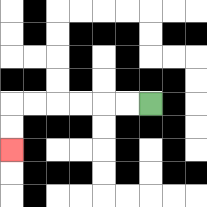{'start': '[6, 4]', 'end': '[0, 6]', 'path_directions': 'L,L,L,L,L,L,D,D', 'path_coordinates': '[[6, 4], [5, 4], [4, 4], [3, 4], [2, 4], [1, 4], [0, 4], [0, 5], [0, 6]]'}